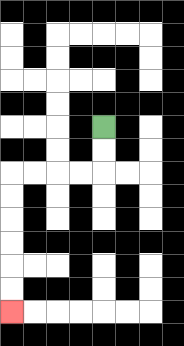{'start': '[4, 5]', 'end': '[0, 13]', 'path_directions': 'D,D,L,L,L,L,D,D,D,D,D,D', 'path_coordinates': '[[4, 5], [4, 6], [4, 7], [3, 7], [2, 7], [1, 7], [0, 7], [0, 8], [0, 9], [0, 10], [0, 11], [0, 12], [0, 13]]'}